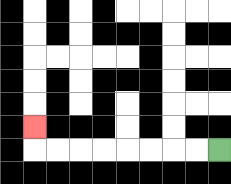{'start': '[9, 6]', 'end': '[1, 5]', 'path_directions': 'L,L,L,L,L,L,L,L,U', 'path_coordinates': '[[9, 6], [8, 6], [7, 6], [6, 6], [5, 6], [4, 6], [3, 6], [2, 6], [1, 6], [1, 5]]'}